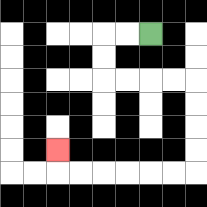{'start': '[6, 1]', 'end': '[2, 6]', 'path_directions': 'L,L,D,D,R,R,R,R,D,D,D,D,L,L,L,L,L,L,U', 'path_coordinates': '[[6, 1], [5, 1], [4, 1], [4, 2], [4, 3], [5, 3], [6, 3], [7, 3], [8, 3], [8, 4], [8, 5], [8, 6], [8, 7], [7, 7], [6, 7], [5, 7], [4, 7], [3, 7], [2, 7], [2, 6]]'}